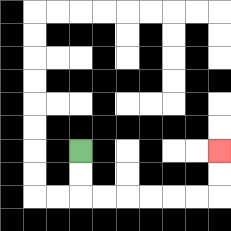{'start': '[3, 6]', 'end': '[9, 6]', 'path_directions': 'D,D,R,R,R,R,R,R,U,U', 'path_coordinates': '[[3, 6], [3, 7], [3, 8], [4, 8], [5, 8], [6, 8], [7, 8], [8, 8], [9, 8], [9, 7], [9, 6]]'}